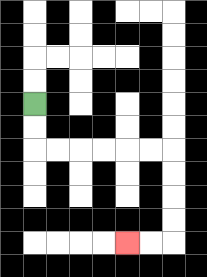{'start': '[1, 4]', 'end': '[5, 10]', 'path_directions': 'D,D,R,R,R,R,R,R,D,D,D,D,L,L', 'path_coordinates': '[[1, 4], [1, 5], [1, 6], [2, 6], [3, 6], [4, 6], [5, 6], [6, 6], [7, 6], [7, 7], [7, 8], [7, 9], [7, 10], [6, 10], [5, 10]]'}